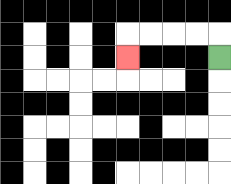{'start': '[9, 2]', 'end': '[5, 2]', 'path_directions': 'U,L,L,L,L,D', 'path_coordinates': '[[9, 2], [9, 1], [8, 1], [7, 1], [6, 1], [5, 1], [5, 2]]'}